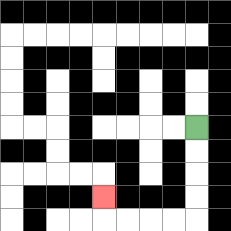{'start': '[8, 5]', 'end': '[4, 8]', 'path_directions': 'D,D,D,D,L,L,L,L,U', 'path_coordinates': '[[8, 5], [8, 6], [8, 7], [8, 8], [8, 9], [7, 9], [6, 9], [5, 9], [4, 9], [4, 8]]'}